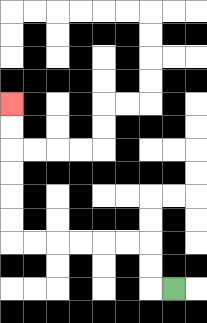{'start': '[7, 12]', 'end': '[0, 4]', 'path_directions': 'L,U,U,L,L,L,L,L,L,U,U,U,U,U,U', 'path_coordinates': '[[7, 12], [6, 12], [6, 11], [6, 10], [5, 10], [4, 10], [3, 10], [2, 10], [1, 10], [0, 10], [0, 9], [0, 8], [0, 7], [0, 6], [0, 5], [0, 4]]'}